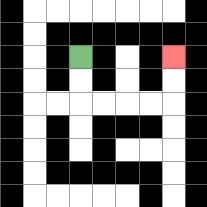{'start': '[3, 2]', 'end': '[7, 2]', 'path_directions': 'D,D,R,R,R,R,U,U', 'path_coordinates': '[[3, 2], [3, 3], [3, 4], [4, 4], [5, 4], [6, 4], [7, 4], [7, 3], [7, 2]]'}